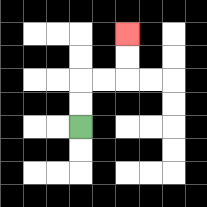{'start': '[3, 5]', 'end': '[5, 1]', 'path_directions': 'U,U,R,R,U,U', 'path_coordinates': '[[3, 5], [3, 4], [3, 3], [4, 3], [5, 3], [5, 2], [5, 1]]'}